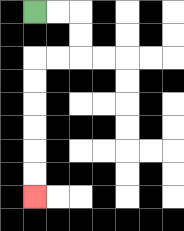{'start': '[1, 0]', 'end': '[1, 8]', 'path_directions': 'R,R,D,D,L,L,D,D,D,D,D,D', 'path_coordinates': '[[1, 0], [2, 0], [3, 0], [3, 1], [3, 2], [2, 2], [1, 2], [1, 3], [1, 4], [1, 5], [1, 6], [1, 7], [1, 8]]'}